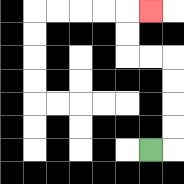{'start': '[6, 6]', 'end': '[6, 0]', 'path_directions': 'R,U,U,U,U,L,L,U,U,R', 'path_coordinates': '[[6, 6], [7, 6], [7, 5], [7, 4], [7, 3], [7, 2], [6, 2], [5, 2], [5, 1], [5, 0], [6, 0]]'}